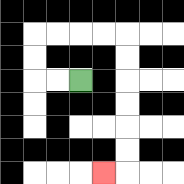{'start': '[3, 3]', 'end': '[4, 7]', 'path_directions': 'L,L,U,U,R,R,R,R,D,D,D,D,D,D,L', 'path_coordinates': '[[3, 3], [2, 3], [1, 3], [1, 2], [1, 1], [2, 1], [3, 1], [4, 1], [5, 1], [5, 2], [5, 3], [5, 4], [5, 5], [5, 6], [5, 7], [4, 7]]'}